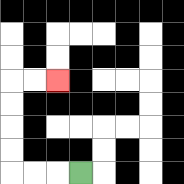{'start': '[3, 7]', 'end': '[2, 3]', 'path_directions': 'L,L,L,U,U,U,U,R,R', 'path_coordinates': '[[3, 7], [2, 7], [1, 7], [0, 7], [0, 6], [0, 5], [0, 4], [0, 3], [1, 3], [2, 3]]'}